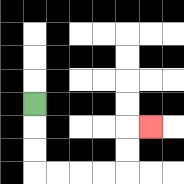{'start': '[1, 4]', 'end': '[6, 5]', 'path_directions': 'D,D,D,R,R,R,R,U,U,R', 'path_coordinates': '[[1, 4], [1, 5], [1, 6], [1, 7], [2, 7], [3, 7], [4, 7], [5, 7], [5, 6], [5, 5], [6, 5]]'}